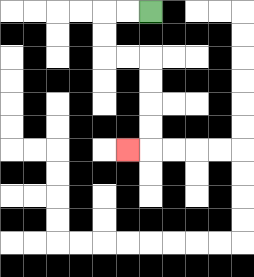{'start': '[6, 0]', 'end': '[5, 6]', 'path_directions': 'L,L,D,D,R,R,D,D,D,D,L', 'path_coordinates': '[[6, 0], [5, 0], [4, 0], [4, 1], [4, 2], [5, 2], [6, 2], [6, 3], [6, 4], [6, 5], [6, 6], [5, 6]]'}